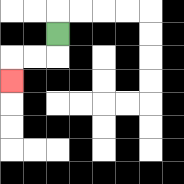{'start': '[2, 1]', 'end': '[0, 3]', 'path_directions': 'D,L,L,D', 'path_coordinates': '[[2, 1], [2, 2], [1, 2], [0, 2], [0, 3]]'}